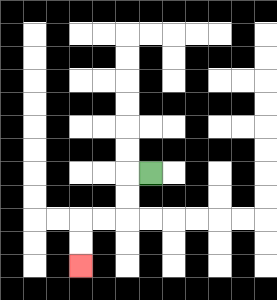{'start': '[6, 7]', 'end': '[3, 11]', 'path_directions': 'L,D,D,L,L,D,D', 'path_coordinates': '[[6, 7], [5, 7], [5, 8], [5, 9], [4, 9], [3, 9], [3, 10], [3, 11]]'}